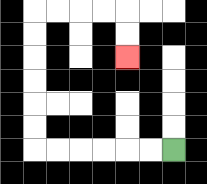{'start': '[7, 6]', 'end': '[5, 2]', 'path_directions': 'L,L,L,L,L,L,U,U,U,U,U,U,R,R,R,R,D,D', 'path_coordinates': '[[7, 6], [6, 6], [5, 6], [4, 6], [3, 6], [2, 6], [1, 6], [1, 5], [1, 4], [1, 3], [1, 2], [1, 1], [1, 0], [2, 0], [3, 0], [4, 0], [5, 0], [5, 1], [5, 2]]'}